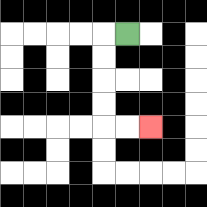{'start': '[5, 1]', 'end': '[6, 5]', 'path_directions': 'L,D,D,D,D,R,R', 'path_coordinates': '[[5, 1], [4, 1], [4, 2], [4, 3], [4, 4], [4, 5], [5, 5], [6, 5]]'}